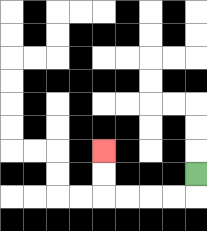{'start': '[8, 7]', 'end': '[4, 6]', 'path_directions': 'D,L,L,L,L,U,U', 'path_coordinates': '[[8, 7], [8, 8], [7, 8], [6, 8], [5, 8], [4, 8], [4, 7], [4, 6]]'}